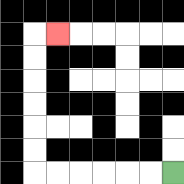{'start': '[7, 7]', 'end': '[2, 1]', 'path_directions': 'L,L,L,L,L,L,U,U,U,U,U,U,R', 'path_coordinates': '[[7, 7], [6, 7], [5, 7], [4, 7], [3, 7], [2, 7], [1, 7], [1, 6], [1, 5], [1, 4], [1, 3], [1, 2], [1, 1], [2, 1]]'}